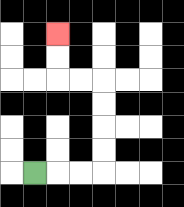{'start': '[1, 7]', 'end': '[2, 1]', 'path_directions': 'R,R,R,U,U,U,U,L,L,U,U', 'path_coordinates': '[[1, 7], [2, 7], [3, 7], [4, 7], [4, 6], [4, 5], [4, 4], [4, 3], [3, 3], [2, 3], [2, 2], [2, 1]]'}